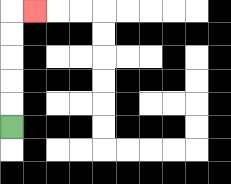{'start': '[0, 5]', 'end': '[1, 0]', 'path_directions': 'U,U,U,U,U,R', 'path_coordinates': '[[0, 5], [0, 4], [0, 3], [0, 2], [0, 1], [0, 0], [1, 0]]'}